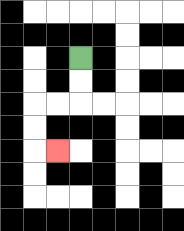{'start': '[3, 2]', 'end': '[2, 6]', 'path_directions': 'D,D,L,L,D,D,R', 'path_coordinates': '[[3, 2], [3, 3], [3, 4], [2, 4], [1, 4], [1, 5], [1, 6], [2, 6]]'}